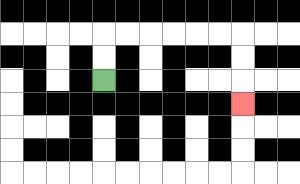{'start': '[4, 3]', 'end': '[10, 4]', 'path_directions': 'U,U,R,R,R,R,R,R,D,D,D', 'path_coordinates': '[[4, 3], [4, 2], [4, 1], [5, 1], [6, 1], [7, 1], [8, 1], [9, 1], [10, 1], [10, 2], [10, 3], [10, 4]]'}